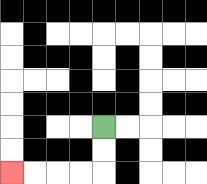{'start': '[4, 5]', 'end': '[0, 7]', 'path_directions': 'D,D,L,L,L,L', 'path_coordinates': '[[4, 5], [4, 6], [4, 7], [3, 7], [2, 7], [1, 7], [0, 7]]'}